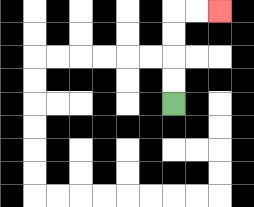{'start': '[7, 4]', 'end': '[9, 0]', 'path_directions': 'U,U,U,U,R,R', 'path_coordinates': '[[7, 4], [7, 3], [7, 2], [7, 1], [7, 0], [8, 0], [9, 0]]'}